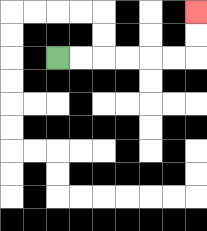{'start': '[2, 2]', 'end': '[8, 0]', 'path_directions': 'R,R,R,R,R,R,U,U', 'path_coordinates': '[[2, 2], [3, 2], [4, 2], [5, 2], [6, 2], [7, 2], [8, 2], [8, 1], [8, 0]]'}